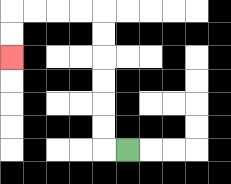{'start': '[5, 6]', 'end': '[0, 2]', 'path_directions': 'L,U,U,U,U,U,U,L,L,L,L,D,D', 'path_coordinates': '[[5, 6], [4, 6], [4, 5], [4, 4], [4, 3], [4, 2], [4, 1], [4, 0], [3, 0], [2, 0], [1, 0], [0, 0], [0, 1], [0, 2]]'}